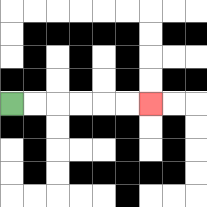{'start': '[0, 4]', 'end': '[6, 4]', 'path_directions': 'R,R,R,R,R,R', 'path_coordinates': '[[0, 4], [1, 4], [2, 4], [3, 4], [4, 4], [5, 4], [6, 4]]'}